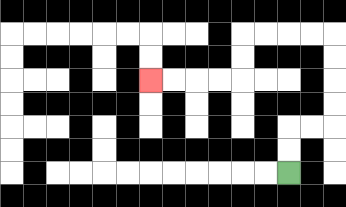{'start': '[12, 7]', 'end': '[6, 3]', 'path_directions': 'U,U,R,R,U,U,U,U,L,L,L,L,D,D,L,L,L,L', 'path_coordinates': '[[12, 7], [12, 6], [12, 5], [13, 5], [14, 5], [14, 4], [14, 3], [14, 2], [14, 1], [13, 1], [12, 1], [11, 1], [10, 1], [10, 2], [10, 3], [9, 3], [8, 3], [7, 3], [6, 3]]'}